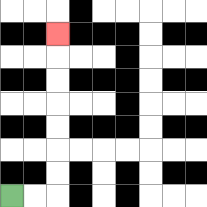{'start': '[0, 8]', 'end': '[2, 1]', 'path_directions': 'R,R,U,U,U,U,U,U,U', 'path_coordinates': '[[0, 8], [1, 8], [2, 8], [2, 7], [2, 6], [2, 5], [2, 4], [2, 3], [2, 2], [2, 1]]'}